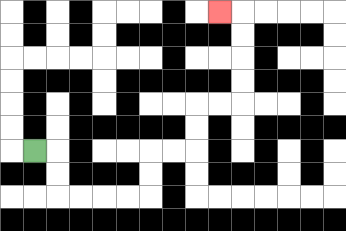{'start': '[1, 6]', 'end': '[9, 0]', 'path_directions': 'R,D,D,R,R,R,R,U,U,R,R,U,U,R,R,U,U,U,U,L', 'path_coordinates': '[[1, 6], [2, 6], [2, 7], [2, 8], [3, 8], [4, 8], [5, 8], [6, 8], [6, 7], [6, 6], [7, 6], [8, 6], [8, 5], [8, 4], [9, 4], [10, 4], [10, 3], [10, 2], [10, 1], [10, 0], [9, 0]]'}